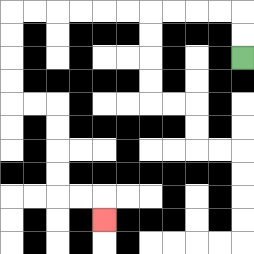{'start': '[10, 2]', 'end': '[4, 9]', 'path_directions': 'U,U,L,L,L,L,L,L,L,L,L,L,D,D,D,D,R,R,D,D,D,D,R,R,D', 'path_coordinates': '[[10, 2], [10, 1], [10, 0], [9, 0], [8, 0], [7, 0], [6, 0], [5, 0], [4, 0], [3, 0], [2, 0], [1, 0], [0, 0], [0, 1], [0, 2], [0, 3], [0, 4], [1, 4], [2, 4], [2, 5], [2, 6], [2, 7], [2, 8], [3, 8], [4, 8], [4, 9]]'}